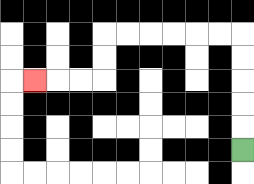{'start': '[10, 6]', 'end': '[1, 3]', 'path_directions': 'U,U,U,U,U,L,L,L,L,L,L,D,D,L,L,L', 'path_coordinates': '[[10, 6], [10, 5], [10, 4], [10, 3], [10, 2], [10, 1], [9, 1], [8, 1], [7, 1], [6, 1], [5, 1], [4, 1], [4, 2], [4, 3], [3, 3], [2, 3], [1, 3]]'}